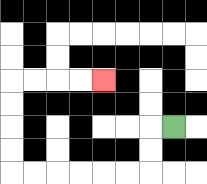{'start': '[7, 5]', 'end': '[4, 3]', 'path_directions': 'L,D,D,L,L,L,L,L,L,U,U,U,U,R,R,R,R', 'path_coordinates': '[[7, 5], [6, 5], [6, 6], [6, 7], [5, 7], [4, 7], [3, 7], [2, 7], [1, 7], [0, 7], [0, 6], [0, 5], [0, 4], [0, 3], [1, 3], [2, 3], [3, 3], [4, 3]]'}